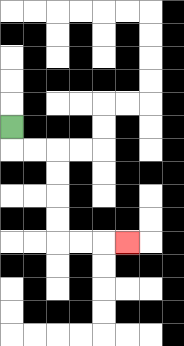{'start': '[0, 5]', 'end': '[5, 10]', 'path_directions': 'D,R,R,D,D,D,D,R,R,R', 'path_coordinates': '[[0, 5], [0, 6], [1, 6], [2, 6], [2, 7], [2, 8], [2, 9], [2, 10], [3, 10], [4, 10], [5, 10]]'}